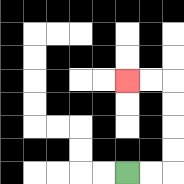{'start': '[5, 7]', 'end': '[5, 3]', 'path_directions': 'R,R,U,U,U,U,L,L', 'path_coordinates': '[[5, 7], [6, 7], [7, 7], [7, 6], [7, 5], [7, 4], [7, 3], [6, 3], [5, 3]]'}